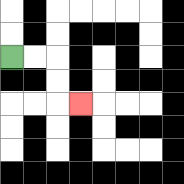{'start': '[0, 2]', 'end': '[3, 4]', 'path_directions': 'R,R,D,D,R', 'path_coordinates': '[[0, 2], [1, 2], [2, 2], [2, 3], [2, 4], [3, 4]]'}